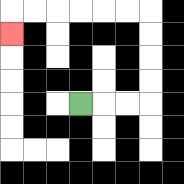{'start': '[3, 4]', 'end': '[0, 1]', 'path_directions': 'R,R,R,U,U,U,U,L,L,L,L,L,L,D', 'path_coordinates': '[[3, 4], [4, 4], [5, 4], [6, 4], [6, 3], [6, 2], [6, 1], [6, 0], [5, 0], [4, 0], [3, 0], [2, 0], [1, 0], [0, 0], [0, 1]]'}